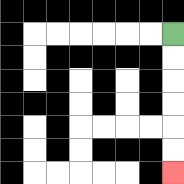{'start': '[7, 1]', 'end': '[7, 7]', 'path_directions': 'D,D,D,D,D,D', 'path_coordinates': '[[7, 1], [7, 2], [7, 3], [7, 4], [7, 5], [7, 6], [7, 7]]'}